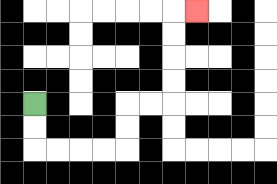{'start': '[1, 4]', 'end': '[8, 0]', 'path_directions': 'D,D,R,R,R,R,U,U,R,R,U,U,U,U,R', 'path_coordinates': '[[1, 4], [1, 5], [1, 6], [2, 6], [3, 6], [4, 6], [5, 6], [5, 5], [5, 4], [6, 4], [7, 4], [7, 3], [7, 2], [7, 1], [7, 0], [8, 0]]'}